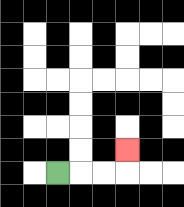{'start': '[2, 7]', 'end': '[5, 6]', 'path_directions': 'R,R,R,U', 'path_coordinates': '[[2, 7], [3, 7], [4, 7], [5, 7], [5, 6]]'}